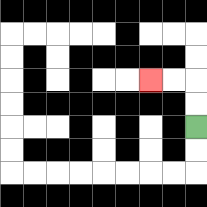{'start': '[8, 5]', 'end': '[6, 3]', 'path_directions': 'U,U,L,L', 'path_coordinates': '[[8, 5], [8, 4], [8, 3], [7, 3], [6, 3]]'}